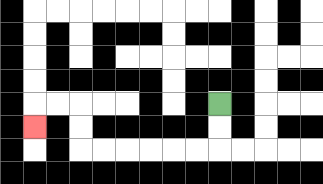{'start': '[9, 4]', 'end': '[1, 5]', 'path_directions': 'D,D,L,L,L,L,L,L,U,U,L,L,D', 'path_coordinates': '[[9, 4], [9, 5], [9, 6], [8, 6], [7, 6], [6, 6], [5, 6], [4, 6], [3, 6], [3, 5], [3, 4], [2, 4], [1, 4], [1, 5]]'}